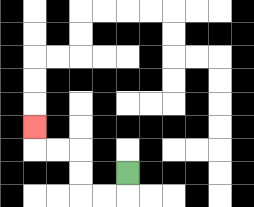{'start': '[5, 7]', 'end': '[1, 5]', 'path_directions': 'D,L,L,U,U,L,L,U', 'path_coordinates': '[[5, 7], [5, 8], [4, 8], [3, 8], [3, 7], [3, 6], [2, 6], [1, 6], [1, 5]]'}